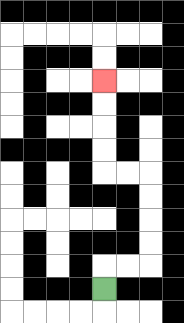{'start': '[4, 12]', 'end': '[4, 3]', 'path_directions': 'U,R,R,U,U,U,U,L,L,U,U,U,U', 'path_coordinates': '[[4, 12], [4, 11], [5, 11], [6, 11], [6, 10], [6, 9], [6, 8], [6, 7], [5, 7], [4, 7], [4, 6], [4, 5], [4, 4], [4, 3]]'}